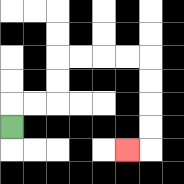{'start': '[0, 5]', 'end': '[5, 6]', 'path_directions': 'U,R,R,U,U,R,R,R,R,D,D,D,D,L', 'path_coordinates': '[[0, 5], [0, 4], [1, 4], [2, 4], [2, 3], [2, 2], [3, 2], [4, 2], [5, 2], [6, 2], [6, 3], [6, 4], [6, 5], [6, 6], [5, 6]]'}